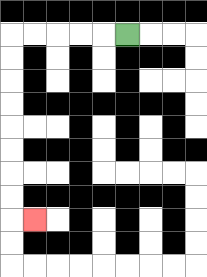{'start': '[5, 1]', 'end': '[1, 9]', 'path_directions': 'L,L,L,L,L,D,D,D,D,D,D,D,D,R', 'path_coordinates': '[[5, 1], [4, 1], [3, 1], [2, 1], [1, 1], [0, 1], [0, 2], [0, 3], [0, 4], [0, 5], [0, 6], [0, 7], [0, 8], [0, 9], [1, 9]]'}